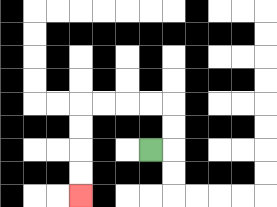{'start': '[6, 6]', 'end': '[3, 8]', 'path_directions': 'R,U,U,L,L,L,L,D,D,D,D', 'path_coordinates': '[[6, 6], [7, 6], [7, 5], [7, 4], [6, 4], [5, 4], [4, 4], [3, 4], [3, 5], [3, 6], [3, 7], [3, 8]]'}